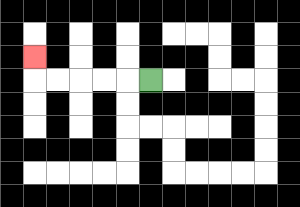{'start': '[6, 3]', 'end': '[1, 2]', 'path_directions': 'L,L,L,L,L,U', 'path_coordinates': '[[6, 3], [5, 3], [4, 3], [3, 3], [2, 3], [1, 3], [1, 2]]'}